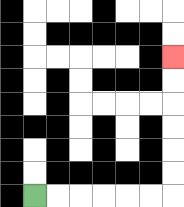{'start': '[1, 8]', 'end': '[7, 2]', 'path_directions': 'R,R,R,R,R,R,U,U,U,U,U,U', 'path_coordinates': '[[1, 8], [2, 8], [3, 8], [4, 8], [5, 8], [6, 8], [7, 8], [7, 7], [7, 6], [7, 5], [7, 4], [7, 3], [7, 2]]'}